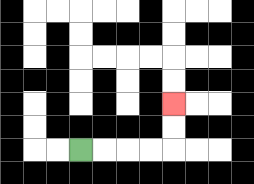{'start': '[3, 6]', 'end': '[7, 4]', 'path_directions': 'R,R,R,R,U,U', 'path_coordinates': '[[3, 6], [4, 6], [5, 6], [6, 6], [7, 6], [7, 5], [7, 4]]'}